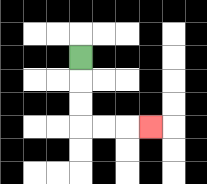{'start': '[3, 2]', 'end': '[6, 5]', 'path_directions': 'D,D,D,R,R,R', 'path_coordinates': '[[3, 2], [3, 3], [3, 4], [3, 5], [4, 5], [5, 5], [6, 5]]'}